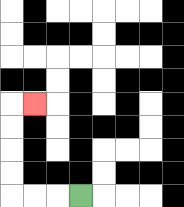{'start': '[3, 8]', 'end': '[1, 4]', 'path_directions': 'L,L,L,U,U,U,U,R', 'path_coordinates': '[[3, 8], [2, 8], [1, 8], [0, 8], [0, 7], [0, 6], [0, 5], [0, 4], [1, 4]]'}